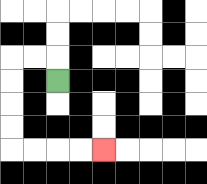{'start': '[2, 3]', 'end': '[4, 6]', 'path_directions': 'U,L,L,D,D,D,D,R,R,R,R', 'path_coordinates': '[[2, 3], [2, 2], [1, 2], [0, 2], [0, 3], [0, 4], [0, 5], [0, 6], [1, 6], [2, 6], [3, 6], [4, 6]]'}